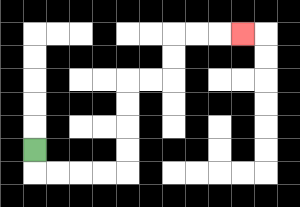{'start': '[1, 6]', 'end': '[10, 1]', 'path_directions': 'D,R,R,R,R,U,U,U,U,R,R,U,U,R,R,R', 'path_coordinates': '[[1, 6], [1, 7], [2, 7], [3, 7], [4, 7], [5, 7], [5, 6], [5, 5], [5, 4], [5, 3], [6, 3], [7, 3], [7, 2], [7, 1], [8, 1], [9, 1], [10, 1]]'}